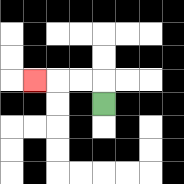{'start': '[4, 4]', 'end': '[1, 3]', 'path_directions': 'U,L,L,L', 'path_coordinates': '[[4, 4], [4, 3], [3, 3], [2, 3], [1, 3]]'}